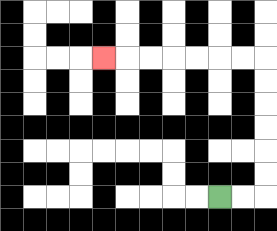{'start': '[9, 8]', 'end': '[4, 2]', 'path_directions': 'R,R,U,U,U,U,U,U,L,L,L,L,L,L,L', 'path_coordinates': '[[9, 8], [10, 8], [11, 8], [11, 7], [11, 6], [11, 5], [11, 4], [11, 3], [11, 2], [10, 2], [9, 2], [8, 2], [7, 2], [6, 2], [5, 2], [4, 2]]'}